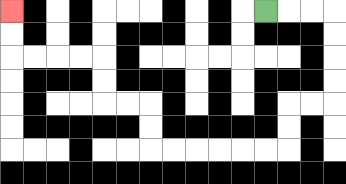{'start': '[11, 0]', 'end': '[0, 0]', 'path_directions': 'R,R,R,D,D,D,D,L,L,D,D,L,L,L,L,L,L,U,U,L,L,U,U,L,L,L,L,U,U', 'path_coordinates': '[[11, 0], [12, 0], [13, 0], [14, 0], [14, 1], [14, 2], [14, 3], [14, 4], [13, 4], [12, 4], [12, 5], [12, 6], [11, 6], [10, 6], [9, 6], [8, 6], [7, 6], [6, 6], [6, 5], [6, 4], [5, 4], [4, 4], [4, 3], [4, 2], [3, 2], [2, 2], [1, 2], [0, 2], [0, 1], [0, 0]]'}